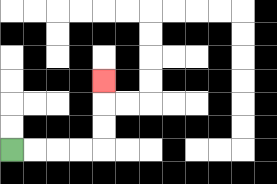{'start': '[0, 6]', 'end': '[4, 3]', 'path_directions': 'R,R,R,R,U,U,U', 'path_coordinates': '[[0, 6], [1, 6], [2, 6], [3, 6], [4, 6], [4, 5], [4, 4], [4, 3]]'}